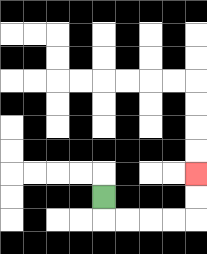{'start': '[4, 8]', 'end': '[8, 7]', 'path_directions': 'D,R,R,R,R,U,U', 'path_coordinates': '[[4, 8], [4, 9], [5, 9], [6, 9], [7, 9], [8, 9], [8, 8], [8, 7]]'}